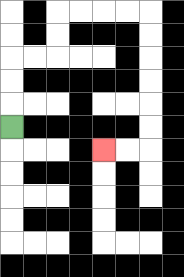{'start': '[0, 5]', 'end': '[4, 6]', 'path_directions': 'U,U,U,R,R,U,U,R,R,R,R,D,D,D,D,D,D,L,L', 'path_coordinates': '[[0, 5], [0, 4], [0, 3], [0, 2], [1, 2], [2, 2], [2, 1], [2, 0], [3, 0], [4, 0], [5, 0], [6, 0], [6, 1], [6, 2], [6, 3], [6, 4], [6, 5], [6, 6], [5, 6], [4, 6]]'}